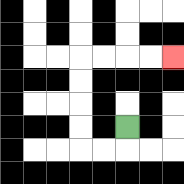{'start': '[5, 5]', 'end': '[7, 2]', 'path_directions': 'D,L,L,U,U,U,U,R,R,R,R', 'path_coordinates': '[[5, 5], [5, 6], [4, 6], [3, 6], [3, 5], [3, 4], [3, 3], [3, 2], [4, 2], [5, 2], [6, 2], [7, 2]]'}